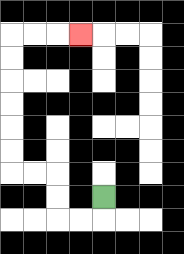{'start': '[4, 8]', 'end': '[3, 1]', 'path_directions': 'D,L,L,U,U,L,L,U,U,U,U,U,U,R,R,R', 'path_coordinates': '[[4, 8], [4, 9], [3, 9], [2, 9], [2, 8], [2, 7], [1, 7], [0, 7], [0, 6], [0, 5], [0, 4], [0, 3], [0, 2], [0, 1], [1, 1], [2, 1], [3, 1]]'}